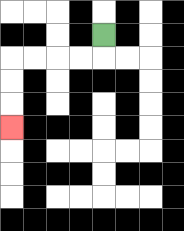{'start': '[4, 1]', 'end': '[0, 5]', 'path_directions': 'D,L,L,L,L,D,D,D', 'path_coordinates': '[[4, 1], [4, 2], [3, 2], [2, 2], [1, 2], [0, 2], [0, 3], [0, 4], [0, 5]]'}